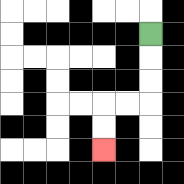{'start': '[6, 1]', 'end': '[4, 6]', 'path_directions': 'D,D,D,L,L,D,D', 'path_coordinates': '[[6, 1], [6, 2], [6, 3], [6, 4], [5, 4], [4, 4], [4, 5], [4, 6]]'}